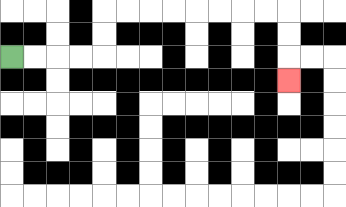{'start': '[0, 2]', 'end': '[12, 3]', 'path_directions': 'R,R,R,R,U,U,R,R,R,R,R,R,R,R,D,D,D', 'path_coordinates': '[[0, 2], [1, 2], [2, 2], [3, 2], [4, 2], [4, 1], [4, 0], [5, 0], [6, 0], [7, 0], [8, 0], [9, 0], [10, 0], [11, 0], [12, 0], [12, 1], [12, 2], [12, 3]]'}